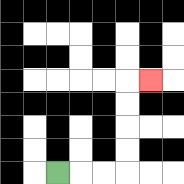{'start': '[2, 7]', 'end': '[6, 3]', 'path_directions': 'R,R,R,U,U,U,U,R', 'path_coordinates': '[[2, 7], [3, 7], [4, 7], [5, 7], [5, 6], [5, 5], [5, 4], [5, 3], [6, 3]]'}